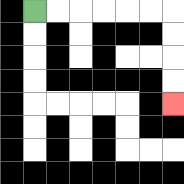{'start': '[1, 0]', 'end': '[7, 4]', 'path_directions': 'R,R,R,R,R,R,D,D,D,D', 'path_coordinates': '[[1, 0], [2, 0], [3, 0], [4, 0], [5, 0], [6, 0], [7, 0], [7, 1], [7, 2], [7, 3], [7, 4]]'}